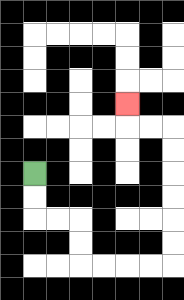{'start': '[1, 7]', 'end': '[5, 4]', 'path_directions': 'D,D,R,R,D,D,R,R,R,R,U,U,U,U,U,U,L,L,U', 'path_coordinates': '[[1, 7], [1, 8], [1, 9], [2, 9], [3, 9], [3, 10], [3, 11], [4, 11], [5, 11], [6, 11], [7, 11], [7, 10], [7, 9], [7, 8], [7, 7], [7, 6], [7, 5], [6, 5], [5, 5], [5, 4]]'}